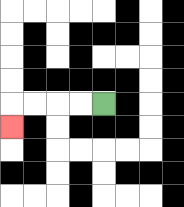{'start': '[4, 4]', 'end': '[0, 5]', 'path_directions': 'L,L,L,L,D', 'path_coordinates': '[[4, 4], [3, 4], [2, 4], [1, 4], [0, 4], [0, 5]]'}